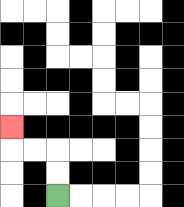{'start': '[2, 8]', 'end': '[0, 5]', 'path_directions': 'U,U,L,L,U', 'path_coordinates': '[[2, 8], [2, 7], [2, 6], [1, 6], [0, 6], [0, 5]]'}